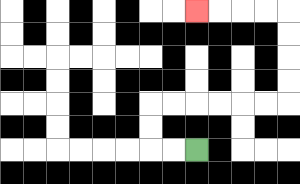{'start': '[8, 6]', 'end': '[8, 0]', 'path_directions': 'L,L,U,U,R,R,R,R,R,R,U,U,U,U,L,L,L,L', 'path_coordinates': '[[8, 6], [7, 6], [6, 6], [6, 5], [6, 4], [7, 4], [8, 4], [9, 4], [10, 4], [11, 4], [12, 4], [12, 3], [12, 2], [12, 1], [12, 0], [11, 0], [10, 0], [9, 0], [8, 0]]'}